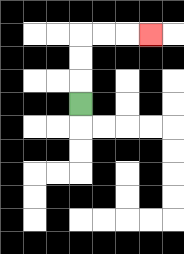{'start': '[3, 4]', 'end': '[6, 1]', 'path_directions': 'U,U,U,R,R,R', 'path_coordinates': '[[3, 4], [3, 3], [3, 2], [3, 1], [4, 1], [5, 1], [6, 1]]'}